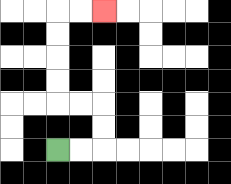{'start': '[2, 6]', 'end': '[4, 0]', 'path_directions': 'R,R,U,U,L,L,U,U,U,U,R,R', 'path_coordinates': '[[2, 6], [3, 6], [4, 6], [4, 5], [4, 4], [3, 4], [2, 4], [2, 3], [2, 2], [2, 1], [2, 0], [3, 0], [4, 0]]'}